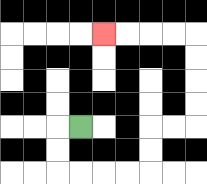{'start': '[3, 5]', 'end': '[4, 1]', 'path_directions': 'L,D,D,R,R,R,R,U,U,R,R,U,U,U,U,L,L,L,L', 'path_coordinates': '[[3, 5], [2, 5], [2, 6], [2, 7], [3, 7], [4, 7], [5, 7], [6, 7], [6, 6], [6, 5], [7, 5], [8, 5], [8, 4], [8, 3], [8, 2], [8, 1], [7, 1], [6, 1], [5, 1], [4, 1]]'}